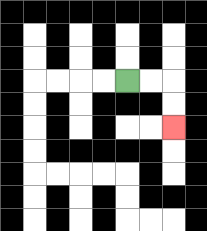{'start': '[5, 3]', 'end': '[7, 5]', 'path_directions': 'R,R,D,D', 'path_coordinates': '[[5, 3], [6, 3], [7, 3], [7, 4], [7, 5]]'}